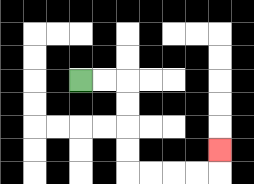{'start': '[3, 3]', 'end': '[9, 6]', 'path_directions': 'R,R,D,D,D,D,R,R,R,R,U', 'path_coordinates': '[[3, 3], [4, 3], [5, 3], [5, 4], [5, 5], [5, 6], [5, 7], [6, 7], [7, 7], [8, 7], [9, 7], [9, 6]]'}